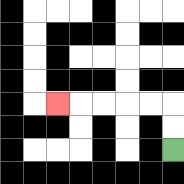{'start': '[7, 6]', 'end': '[2, 4]', 'path_directions': 'U,U,L,L,L,L,L', 'path_coordinates': '[[7, 6], [7, 5], [7, 4], [6, 4], [5, 4], [4, 4], [3, 4], [2, 4]]'}